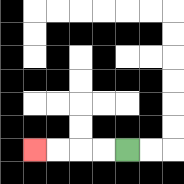{'start': '[5, 6]', 'end': '[1, 6]', 'path_directions': 'L,L,L,L', 'path_coordinates': '[[5, 6], [4, 6], [3, 6], [2, 6], [1, 6]]'}